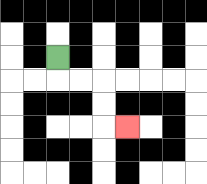{'start': '[2, 2]', 'end': '[5, 5]', 'path_directions': 'D,R,R,D,D,R', 'path_coordinates': '[[2, 2], [2, 3], [3, 3], [4, 3], [4, 4], [4, 5], [5, 5]]'}